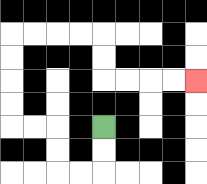{'start': '[4, 5]', 'end': '[8, 3]', 'path_directions': 'D,D,L,L,U,U,L,L,U,U,U,U,R,R,R,R,D,D,R,R,R,R', 'path_coordinates': '[[4, 5], [4, 6], [4, 7], [3, 7], [2, 7], [2, 6], [2, 5], [1, 5], [0, 5], [0, 4], [0, 3], [0, 2], [0, 1], [1, 1], [2, 1], [3, 1], [4, 1], [4, 2], [4, 3], [5, 3], [6, 3], [7, 3], [8, 3]]'}